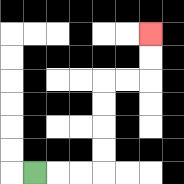{'start': '[1, 7]', 'end': '[6, 1]', 'path_directions': 'R,R,R,U,U,U,U,R,R,U,U', 'path_coordinates': '[[1, 7], [2, 7], [3, 7], [4, 7], [4, 6], [4, 5], [4, 4], [4, 3], [5, 3], [6, 3], [6, 2], [6, 1]]'}